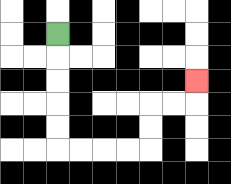{'start': '[2, 1]', 'end': '[8, 3]', 'path_directions': 'D,D,D,D,D,R,R,R,R,U,U,R,R,U', 'path_coordinates': '[[2, 1], [2, 2], [2, 3], [2, 4], [2, 5], [2, 6], [3, 6], [4, 6], [5, 6], [6, 6], [6, 5], [6, 4], [7, 4], [8, 4], [8, 3]]'}